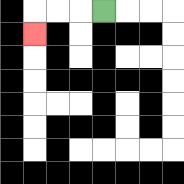{'start': '[4, 0]', 'end': '[1, 1]', 'path_directions': 'L,L,L,D', 'path_coordinates': '[[4, 0], [3, 0], [2, 0], [1, 0], [1, 1]]'}